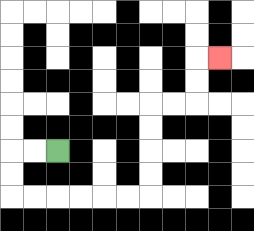{'start': '[2, 6]', 'end': '[9, 2]', 'path_directions': 'L,L,D,D,R,R,R,R,R,R,U,U,U,U,R,R,U,U,R', 'path_coordinates': '[[2, 6], [1, 6], [0, 6], [0, 7], [0, 8], [1, 8], [2, 8], [3, 8], [4, 8], [5, 8], [6, 8], [6, 7], [6, 6], [6, 5], [6, 4], [7, 4], [8, 4], [8, 3], [8, 2], [9, 2]]'}